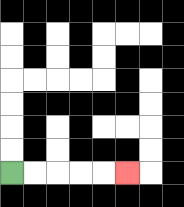{'start': '[0, 7]', 'end': '[5, 7]', 'path_directions': 'R,R,R,R,R', 'path_coordinates': '[[0, 7], [1, 7], [2, 7], [3, 7], [4, 7], [5, 7]]'}